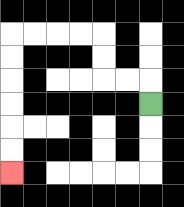{'start': '[6, 4]', 'end': '[0, 7]', 'path_directions': 'U,L,L,U,U,L,L,L,L,D,D,D,D,D,D', 'path_coordinates': '[[6, 4], [6, 3], [5, 3], [4, 3], [4, 2], [4, 1], [3, 1], [2, 1], [1, 1], [0, 1], [0, 2], [0, 3], [0, 4], [0, 5], [0, 6], [0, 7]]'}